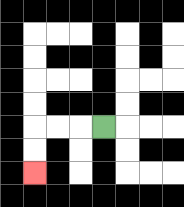{'start': '[4, 5]', 'end': '[1, 7]', 'path_directions': 'L,L,L,D,D', 'path_coordinates': '[[4, 5], [3, 5], [2, 5], [1, 5], [1, 6], [1, 7]]'}